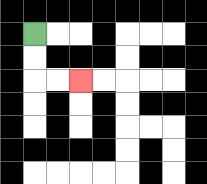{'start': '[1, 1]', 'end': '[3, 3]', 'path_directions': 'D,D,R,R', 'path_coordinates': '[[1, 1], [1, 2], [1, 3], [2, 3], [3, 3]]'}